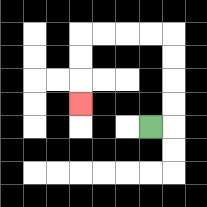{'start': '[6, 5]', 'end': '[3, 4]', 'path_directions': 'R,U,U,U,U,L,L,L,L,D,D,D', 'path_coordinates': '[[6, 5], [7, 5], [7, 4], [7, 3], [7, 2], [7, 1], [6, 1], [5, 1], [4, 1], [3, 1], [3, 2], [3, 3], [3, 4]]'}